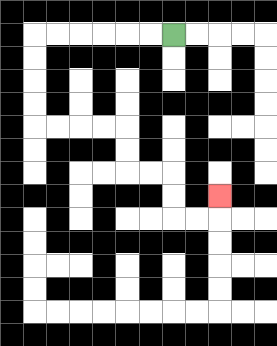{'start': '[7, 1]', 'end': '[9, 8]', 'path_directions': 'L,L,L,L,L,L,D,D,D,D,R,R,R,R,D,D,R,R,D,D,R,R,U', 'path_coordinates': '[[7, 1], [6, 1], [5, 1], [4, 1], [3, 1], [2, 1], [1, 1], [1, 2], [1, 3], [1, 4], [1, 5], [2, 5], [3, 5], [4, 5], [5, 5], [5, 6], [5, 7], [6, 7], [7, 7], [7, 8], [7, 9], [8, 9], [9, 9], [9, 8]]'}